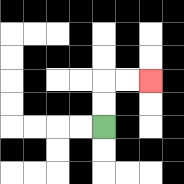{'start': '[4, 5]', 'end': '[6, 3]', 'path_directions': 'U,U,R,R', 'path_coordinates': '[[4, 5], [4, 4], [4, 3], [5, 3], [6, 3]]'}